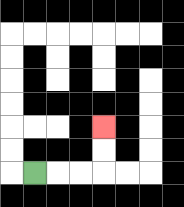{'start': '[1, 7]', 'end': '[4, 5]', 'path_directions': 'R,R,R,U,U', 'path_coordinates': '[[1, 7], [2, 7], [3, 7], [4, 7], [4, 6], [4, 5]]'}